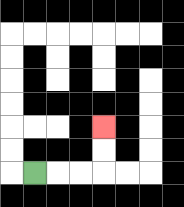{'start': '[1, 7]', 'end': '[4, 5]', 'path_directions': 'R,R,R,U,U', 'path_coordinates': '[[1, 7], [2, 7], [3, 7], [4, 7], [4, 6], [4, 5]]'}